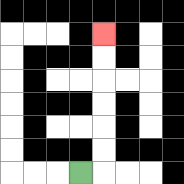{'start': '[3, 7]', 'end': '[4, 1]', 'path_directions': 'R,U,U,U,U,U,U', 'path_coordinates': '[[3, 7], [4, 7], [4, 6], [4, 5], [4, 4], [4, 3], [4, 2], [4, 1]]'}